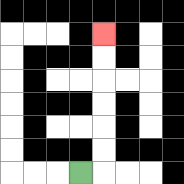{'start': '[3, 7]', 'end': '[4, 1]', 'path_directions': 'R,U,U,U,U,U,U', 'path_coordinates': '[[3, 7], [4, 7], [4, 6], [4, 5], [4, 4], [4, 3], [4, 2], [4, 1]]'}